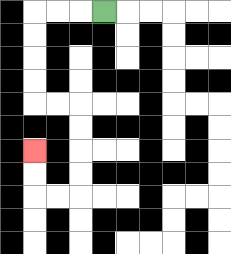{'start': '[4, 0]', 'end': '[1, 6]', 'path_directions': 'L,L,L,D,D,D,D,R,R,D,D,D,D,L,L,U,U', 'path_coordinates': '[[4, 0], [3, 0], [2, 0], [1, 0], [1, 1], [1, 2], [1, 3], [1, 4], [2, 4], [3, 4], [3, 5], [3, 6], [3, 7], [3, 8], [2, 8], [1, 8], [1, 7], [1, 6]]'}